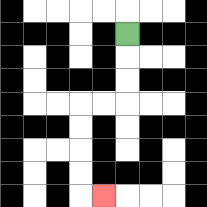{'start': '[5, 1]', 'end': '[4, 8]', 'path_directions': 'D,D,D,L,L,D,D,D,D,R', 'path_coordinates': '[[5, 1], [5, 2], [5, 3], [5, 4], [4, 4], [3, 4], [3, 5], [3, 6], [3, 7], [3, 8], [4, 8]]'}